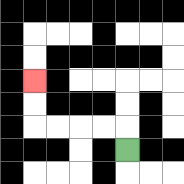{'start': '[5, 6]', 'end': '[1, 3]', 'path_directions': 'U,L,L,L,L,U,U', 'path_coordinates': '[[5, 6], [5, 5], [4, 5], [3, 5], [2, 5], [1, 5], [1, 4], [1, 3]]'}